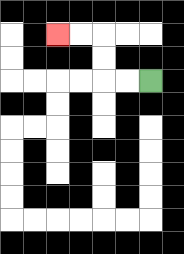{'start': '[6, 3]', 'end': '[2, 1]', 'path_directions': 'L,L,U,U,L,L', 'path_coordinates': '[[6, 3], [5, 3], [4, 3], [4, 2], [4, 1], [3, 1], [2, 1]]'}